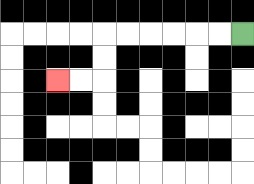{'start': '[10, 1]', 'end': '[2, 3]', 'path_directions': 'L,L,L,L,L,L,D,D,L,L', 'path_coordinates': '[[10, 1], [9, 1], [8, 1], [7, 1], [6, 1], [5, 1], [4, 1], [4, 2], [4, 3], [3, 3], [2, 3]]'}